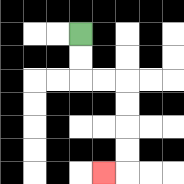{'start': '[3, 1]', 'end': '[4, 7]', 'path_directions': 'D,D,R,R,D,D,D,D,L', 'path_coordinates': '[[3, 1], [3, 2], [3, 3], [4, 3], [5, 3], [5, 4], [5, 5], [5, 6], [5, 7], [4, 7]]'}